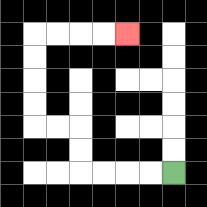{'start': '[7, 7]', 'end': '[5, 1]', 'path_directions': 'L,L,L,L,U,U,L,L,U,U,U,U,R,R,R,R', 'path_coordinates': '[[7, 7], [6, 7], [5, 7], [4, 7], [3, 7], [3, 6], [3, 5], [2, 5], [1, 5], [1, 4], [1, 3], [1, 2], [1, 1], [2, 1], [3, 1], [4, 1], [5, 1]]'}